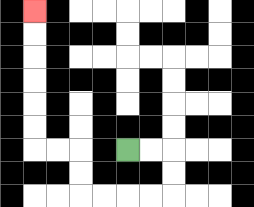{'start': '[5, 6]', 'end': '[1, 0]', 'path_directions': 'R,R,D,D,L,L,L,L,U,U,L,L,U,U,U,U,U,U', 'path_coordinates': '[[5, 6], [6, 6], [7, 6], [7, 7], [7, 8], [6, 8], [5, 8], [4, 8], [3, 8], [3, 7], [3, 6], [2, 6], [1, 6], [1, 5], [1, 4], [1, 3], [1, 2], [1, 1], [1, 0]]'}